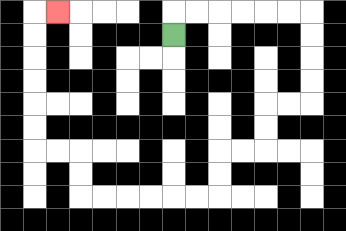{'start': '[7, 1]', 'end': '[2, 0]', 'path_directions': 'U,R,R,R,R,R,R,D,D,D,D,L,L,D,D,L,L,D,D,L,L,L,L,L,L,U,U,L,L,U,U,U,U,U,U,R', 'path_coordinates': '[[7, 1], [7, 0], [8, 0], [9, 0], [10, 0], [11, 0], [12, 0], [13, 0], [13, 1], [13, 2], [13, 3], [13, 4], [12, 4], [11, 4], [11, 5], [11, 6], [10, 6], [9, 6], [9, 7], [9, 8], [8, 8], [7, 8], [6, 8], [5, 8], [4, 8], [3, 8], [3, 7], [3, 6], [2, 6], [1, 6], [1, 5], [1, 4], [1, 3], [1, 2], [1, 1], [1, 0], [2, 0]]'}